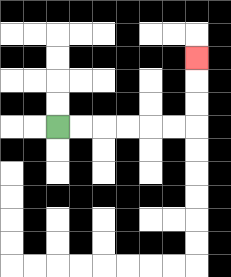{'start': '[2, 5]', 'end': '[8, 2]', 'path_directions': 'R,R,R,R,R,R,U,U,U', 'path_coordinates': '[[2, 5], [3, 5], [4, 5], [5, 5], [6, 5], [7, 5], [8, 5], [8, 4], [8, 3], [8, 2]]'}